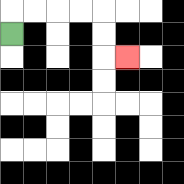{'start': '[0, 1]', 'end': '[5, 2]', 'path_directions': 'U,R,R,R,R,D,D,R', 'path_coordinates': '[[0, 1], [0, 0], [1, 0], [2, 0], [3, 0], [4, 0], [4, 1], [4, 2], [5, 2]]'}